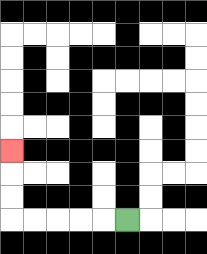{'start': '[5, 9]', 'end': '[0, 6]', 'path_directions': 'L,L,L,L,L,U,U,U', 'path_coordinates': '[[5, 9], [4, 9], [3, 9], [2, 9], [1, 9], [0, 9], [0, 8], [0, 7], [0, 6]]'}